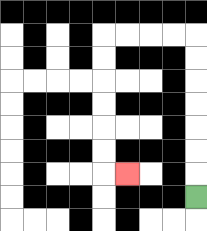{'start': '[8, 8]', 'end': '[5, 7]', 'path_directions': 'U,U,U,U,U,U,U,L,L,L,L,D,D,D,D,D,D,R', 'path_coordinates': '[[8, 8], [8, 7], [8, 6], [8, 5], [8, 4], [8, 3], [8, 2], [8, 1], [7, 1], [6, 1], [5, 1], [4, 1], [4, 2], [4, 3], [4, 4], [4, 5], [4, 6], [4, 7], [5, 7]]'}